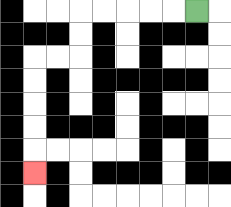{'start': '[8, 0]', 'end': '[1, 7]', 'path_directions': 'L,L,L,L,L,D,D,L,L,D,D,D,D,D', 'path_coordinates': '[[8, 0], [7, 0], [6, 0], [5, 0], [4, 0], [3, 0], [3, 1], [3, 2], [2, 2], [1, 2], [1, 3], [1, 4], [1, 5], [1, 6], [1, 7]]'}